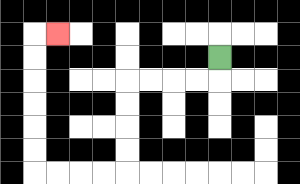{'start': '[9, 2]', 'end': '[2, 1]', 'path_directions': 'D,L,L,L,L,D,D,D,D,L,L,L,L,U,U,U,U,U,U,R', 'path_coordinates': '[[9, 2], [9, 3], [8, 3], [7, 3], [6, 3], [5, 3], [5, 4], [5, 5], [5, 6], [5, 7], [4, 7], [3, 7], [2, 7], [1, 7], [1, 6], [1, 5], [1, 4], [1, 3], [1, 2], [1, 1], [2, 1]]'}